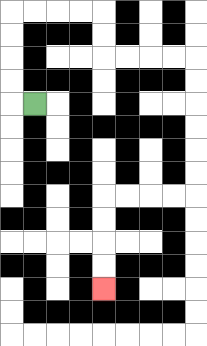{'start': '[1, 4]', 'end': '[4, 12]', 'path_directions': 'L,U,U,U,U,R,R,R,R,D,D,R,R,R,R,D,D,D,D,D,D,L,L,L,L,D,D,D,D', 'path_coordinates': '[[1, 4], [0, 4], [0, 3], [0, 2], [0, 1], [0, 0], [1, 0], [2, 0], [3, 0], [4, 0], [4, 1], [4, 2], [5, 2], [6, 2], [7, 2], [8, 2], [8, 3], [8, 4], [8, 5], [8, 6], [8, 7], [8, 8], [7, 8], [6, 8], [5, 8], [4, 8], [4, 9], [4, 10], [4, 11], [4, 12]]'}